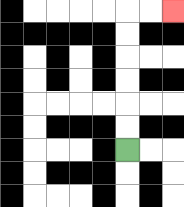{'start': '[5, 6]', 'end': '[7, 0]', 'path_directions': 'U,U,U,U,U,U,R,R', 'path_coordinates': '[[5, 6], [5, 5], [5, 4], [5, 3], [5, 2], [5, 1], [5, 0], [6, 0], [7, 0]]'}